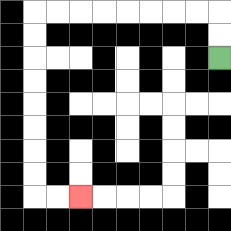{'start': '[9, 2]', 'end': '[3, 8]', 'path_directions': 'U,U,L,L,L,L,L,L,L,L,D,D,D,D,D,D,D,D,R,R', 'path_coordinates': '[[9, 2], [9, 1], [9, 0], [8, 0], [7, 0], [6, 0], [5, 0], [4, 0], [3, 0], [2, 0], [1, 0], [1, 1], [1, 2], [1, 3], [1, 4], [1, 5], [1, 6], [1, 7], [1, 8], [2, 8], [3, 8]]'}